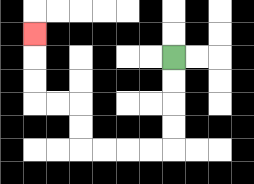{'start': '[7, 2]', 'end': '[1, 1]', 'path_directions': 'D,D,D,D,L,L,L,L,U,U,L,L,U,U,U', 'path_coordinates': '[[7, 2], [7, 3], [7, 4], [7, 5], [7, 6], [6, 6], [5, 6], [4, 6], [3, 6], [3, 5], [3, 4], [2, 4], [1, 4], [1, 3], [1, 2], [1, 1]]'}